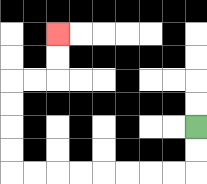{'start': '[8, 5]', 'end': '[2, 1]', 'path_directions': 'D,D,L,L,L,L,L,L,L,L,U,U,U,U,R,R,U,U', 'path_coordinates': '[[8, 5], [8, 6], [8, 7], [7, 7], [6, 7], [5, 7], [4, 7], [3, 7], [2, 7], [1, 7], [0, 7], [0, 6], [0, 5], [0, 4], [0, 3], [1, 3], [2, 3], [2, 2], [2, 1]]'}